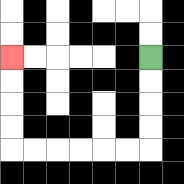{'start': '[6, 2]', 'end': '[0, 2]', 'path_directions': 'D,D,D,D,L,L,L,L,L,L,U,U,U,U', 'path_coordinates': '[[6, 2], [6, 3], [6, 4], [6, 5], [6, 6], [5, 6], [4, 6], [3, 6], [2, 6], [1, 6], [0, 6], [0, 5], [0, 4], [0, 3], [0, 2]]'}